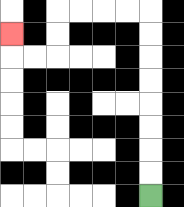{'start': '[6, 8]', 'end': '[0, 1]', 'path_directions': 'U,U,U,U,U,U,U,U,L,L,L,L,D,D,L,L,U', 'path_coordinates': '[[6, 8], [6, 7], [6, 6], [6, 5], [6, 4], [6, 3], [6, 2], [6, 1], [6, 0], [5, 0], [4, 0], [3, 0], [2, 0], [2, 1], [2, 2], [1, 2], [0, 2], [0, 1]]'}